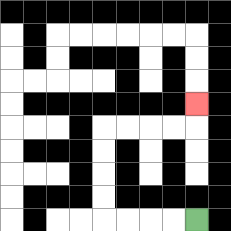{'start': '[8, 9]', 'end': '[8, 4]', 'path_directions': 'L,L,L,L,U,U,U,U,R,R,R,R,U', 'path_coordinates': '[[8, 9], [7, 9], [6, 9], [5, 9], [4, 9], [4, 8], [4, 7], [4, 6], [4, 5], [5, 5], [6, 5], [7, 5], [8, 5], [8, 4]]'}